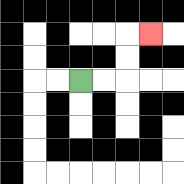{'start': '[3, 3]', 'end': '[6, 1]', 'path_directions': 'R,R,U,U,R', 'path_coordinates': '[[3, 3], [4, 3], [5, 3], [5, 2], [5, 1], [6, 1]]'}